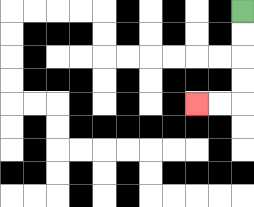{'start': '[10, 0]', 'end': '[8, 4]', 'path_directions': 'D,D,D,D,L,L', 'path_coordinates': '[[10, 0], [10, 1], [10, 2], [10, 3], [10, 4], [9, 4], [8, 4]]'}